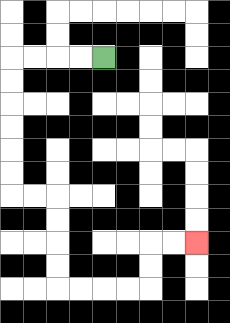{'start': '[4, 2]', 'end': '[8, 10]', 'path_directions': 'L,L,L,L,D,D,D,D,D,D,R,R,D,D,D,D,R,R,R,R,U,U,R,R', 'path_coordinates': '[[4, 2], [3, 2], [2, 2], [1, 2], [0, 2], [0, 3], [0, 4], [0, 5], [0, 6], [0, 7], [0, 8], [1, 8], [2, 8], [2, 9], [2, 10], [2, 11], [2, 12], [3, 12], [4, 12], [5, 12], [6, 12], [6, 11], [6, 10], [7, 10], [8, 10]]'}